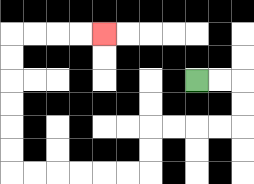{'start': '[8, 3]', 'end': '[4, 1]', 'path_directions': 'R,R,D,D,L,L,L,L,D,D,L,L,L,L,L,L,U,U,U,U,U,U,R,R,R,R', 'path_coordinates': '[[8, 3], [9, 3], [10, 3], [10, 4], [10, 5], [9, 5], [8, 5], [7, 5], [6, 5], [6, 6], [6, 7], [5, 7], [4, 7], [3, 7], [2, 7], [1, 7], [0, 7], [0, 6], [0, 5], [0, 4], [0, 3], [0, 2], [0, 1], [1, 1], [2, 1], [3, 1], [4, 1]]'}